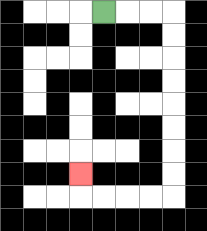{'start': '[4, 0]', 'end': '[3, 7]', 'path_directions': 'R,R,R,D,D,D,D,D,D,D,D,L,L,L,L,U', 'path_coordinates': '[[4, 0], [5, 0], [6, 0], [7, 0], [7, 1], [7, 2], [7, 3], [7, 4], [7, 5], [7, 6], [7, 7], [7, 8], [6, 8], [5, 8], [4, 8], [3, 8], [3, 7]]'}